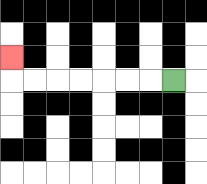{'start': '[7, 3]', 'end': '[0, 2]', 'path_directions': 'L,L,L,L,L,L,L,U', 'path_coordinates': '[[7, 3], [6, 3], [5, 3], [4, 3], [3, 3], [2, 3], [1, 3], [0, 3], [0, 2]]'}